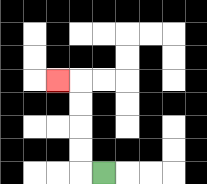{'start': '[4, 7]', 'end': '[2, 3]', 'path_directions': 'L,U,U,U,U,L', 'path_coordinates': '[[4, 7], [3, 7], [3, 6], [3, 5], [3, 4], [3, 3], [2, 3]]'}